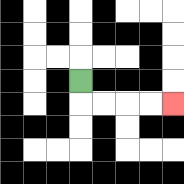{'start': '[3, 3]', 'end': '[7, 4]', 'path_directions': 'D,R,R,R,R', 'path_coordinates': '[[3, 3], [3, 4], [4, 4], [5, 4], [6, 4], [7, 4]]'}